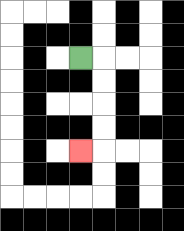{'start': '[3, 2]', 'end': '[3, 6]', 'path_directions': 'R,D,D,D,D,L', 'path_coordinates': '[[3, 2], [4, 2], [4, 3], [4, 4], [4, 5], [4, 6], [3, 6]]'}